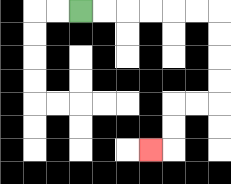{'start': '[3, 0]', 'end': '[6, 6]', 'path_directions': 'R,R,R,R,R,R,D,D,D,D,L,L,D,D,L', 'path_coordinates': '[[3, 0], [4, 0], [5, 0], [6, 0], [7, 0], [8, 0], [9, 0], [9, 1], [9, 2], [9, 3], [9, 4], [8, 4], [7, 4], [7, 5], [7, 6], [6, 6]]'}